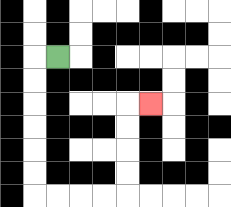{'start': '[2, 2]', 'end': '[6, 4]', 'path_directions': 'L,D,D,D,D,D,D,R,R,R,R,U,U,U,U,R', 'path_coordinates': '[[2, 2], [1, 2], [1, 3], [1, 4], [1, 5], [1, 6], [1, 7], [1, 8], [2, 8], [3, 8], [4, 8], [5, 8], [5, 7], [5, 6], [5, 5], [5, 4], [6, 4]]'}